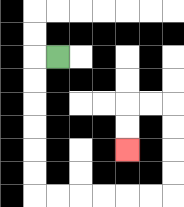{'start': '[2, 2]', 'end': '[5, 6]', 'path_directions': 'L,D,D,D,D,D,D,R,R,R,R,R,R,U,U,U,U,L,L,D,D', 'path_coordinates': '[[2, 2], [1, 2], [1, 3], [1, 4], [1, 5], [1, 6], [1, 7], [1, 8], [2, 8], [3, 8], [4, 8], [5, 8], [6, 8], [7, 8], [7, 7], [7, 6], [7, 5], [7, 4], [6, 4], [5, 4], [5, 5], [5, 6]]'}